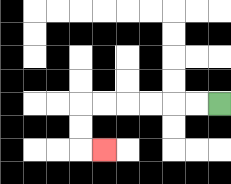{'start': '[9, 4]', 'end': '[4, 6]', 'path_directions': 'L,L,L,L,L,L,D,D,R', 'path_coordinates': '[[9, 4], [8, 4], [7, 4], [6, 4], [5, 4], [4, 4], [3, 4], [3, 5], [3, 6], [4, 6]]'}